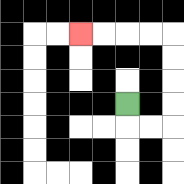{'start': '[5, 4]', 'end': '[3, 1]', 'path_directions': 'D,R,R,U,U,U,U,L,L,L,L', 'path_coordinates': '[[5, 4], [5, 5], [6, 5], [7, 5], [7, 4], [7, 3], [7, 2], [7, 1], [6, 1], [5, 1], [4, 1], [3, 1]]'}